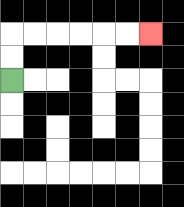{'start': '[0, 3]', 'end': '[6, 1]', 'path_directions': 'U,U,R,R,R,R,R,R', 'path_coordinates': '[[0, 3], [0, 2], [0, 1], [1, 1], [2, 1], [3, 1], [4, 1], [5, 1], [6, 1]]'}